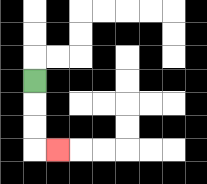{'start': '[1, 3]', 'end': '[2, 6]', 'path_directions': 'D,D,D,R', 'path_coordinates': '[[1, 3], [1, 4], [1, 5], [1, 6], [2, 6]]'}